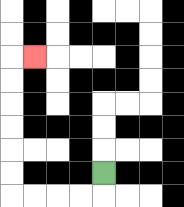{'start': '[4, 7]', 'end': '[1, 2]', 'path_directions': 'D,L,L,L,L,U,U,U,U,U,U,R', 'path_coordinates': '[[4, 7], [4, 8], [3, 8], [2, 8], [1, 8], [0, 8], [0, 7], [0, 6], [0, 5], [0, 4], [0, 3], [0, 2], [1, 2]]'}